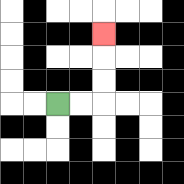{'start': '[2, 4]', 'end': '[4, 1]', 'path_directions': 'R,R,U,U,U', 'path_coordinates': '[[2, 4], [3, 4], [4, 4], [4, 3], [4, 2], [4, 1]]'}